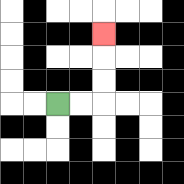{'start': '[2, 4]', 'end': '[4, 1]', 'path_directions': 'R,R,U,U,U', 'path_coordinates': '[[2, 4], [3, 4], [4, 4], [4, 3], [4, 2], [4, 1]]'}